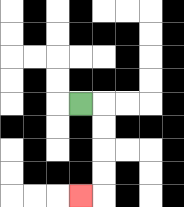{'start': '[3, 4]', 'end': '[3, 8]', 'path_directions': 'R,D,D,D,D,L', 'path_coordinates': '[[3, 4], [4, 4], [4, 5], [4, 6], [4, 7], [4, 8], [3, 8]]'}